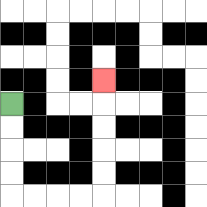{'start': '[0, 4]', 'end': '[4, 3]', 'path_directions': 'D,D,D,D,R,R,R,R,U,U,U,U,U', 'path_coordinates': '[[0, 4], [0, 5], [0, 6], [0, 7], [0, 8], [1, 8], [2, 8], [3, 8], [4, 8], [4, 7], [4, 6], [4, 5], [4, 4], [4, 3]]'}